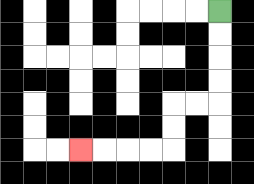{'start': '[9, 0]', 'end': '[3, 6]', 'path_directions': 'D,D,D,D,L,L,D,D,L,L,L,L', 'path_coordinates': '[[9, 0], [9, 1], [9, 2], [9, 3], [9, 4], [8, 4], [7, 4], [7, 5], [7, 6], [6, 6], [5, 6], [4, 6], [3, 6]]'}